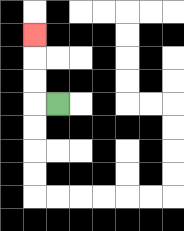{'start': '[2, 4]', 'end': '[1, 1]', 'path_directions': 'L,U,U,U', 'path_coordinates': '[[2, 4], [1, 4], [1, 3], [1, 2], [1, 1]]'}